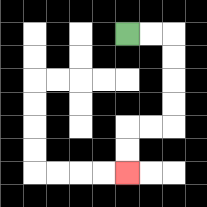{'start': '[5, 1]', 'end': '[5, 7]', 'path_directions': 'R,R,D,D,D,D,L,L,D,D', 'path_coordinates': '[[5, 1], [6, 1], [7, 1], [7, 2], [7, 3], [7, 4], [7, 5], [6, 5], [5, 5], [5, 6], [5, 7]]'}